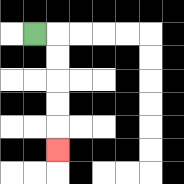{'start': '[1, 1]', 'end': '[2, 6]', 'path_directions': 'R,D,D,D,D,D', 'path_coordinates': '[[1, 1], [2, 1], [2, 2], [2, 3], [2, 4], [2, 5], [2, 6]]'}